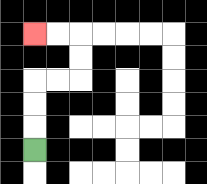{'start': '[1, 6]', 'end': '[1, 1]', 'path_directions': 'U,U,U,R,R,U,U,L,L', 'path_coordinates': '[[1, 6], [1, 5], [1, 4], [1, 3], [2, 3], [3, 3], [3, 2], [3, 1], [2, 1], [1, 1]]'}